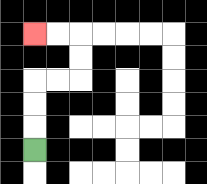{'start': '[1, 6]', 'end': '[1, 1]', 'path_directions': 'U,U,U,R,R,U,U,L,L', 'path_coordinates': '[[1, 6], [1, 5], [1, 4], [1, 3], [2, 3], [3, 3], [3, 2], [3, 1], [2, 1], [1, 1]]'}